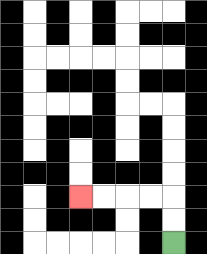{'start': '[7, 10]', 'end': '[3, 8]', 'path_directions': 'U,U,L,L,L,L', 'path_coordinates': '[[7, 10], [7, 9], [7, 8], [6, 8], [5, 8], [4, 8], [3, 8]]'}